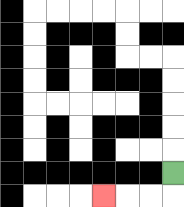{'start': '[7, 7]', 'end': '[4, 8]', 'path_directions': 'D,L,L,L', 'path_coordinates': '[[7, 7], [7, 8], [6, 8], [5, 8], [4, 8]]'}